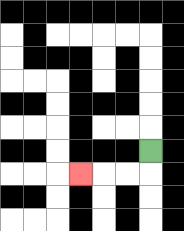{'start': '[6, 6]', 'end': '[3, 7]', 'path_directions': 'D,L,L,L', 'path_coordinates': '[[6, 6], [6, 7], [5, 7], [4, 7], [3, 7]]'}